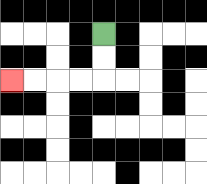{'start': '[4, 1]', 'end': '[0, 3]', 'path_directions': 'D,D,L,L,L,L', 'path_coordinates': '[[4, 1], [4, 2], [4, 3], [3, 3], [2, 3], [1, 3], [0, 3]]'}